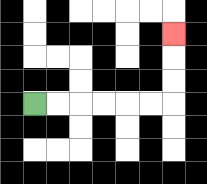{'start': '[1, 4]', 'end': '[7, 1]', 'path_directions': 'R,R,R,R,R,R,U,U,U', 'path_coordinates': '[[1, 4], [2, 4], [3, 4], [4, 4], [5, 4], [6, 4], [7, 4], [7, 3], [7, 2], [7, 1]]'}